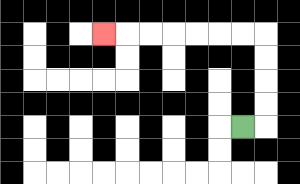{'start': '[10, 5]', 'end': '[4, 1]', 'path_directions': 'R,U,U,U,U,L,L,L,L,L,L,L', 'path_coordinates': '[[10, 5], [11, 5], [11, 4], [11, 3], [11, 2], [11, 1], [10, 1], [9, 1], [8, 1], [7, 1], [6, 1], [5, 1], [4, 1]]'}